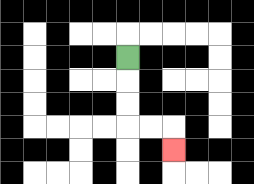{'start': '[5, 2]', 'end': '[7, 6]', 'path_directions': 'D,D,D,R,R,D', 'path_coordinates': '[[5, 2], [5, 3], [5, 4], [5, 5], [6, 5], [7, 5], [7, 6]]'}